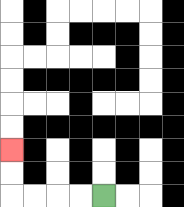{'start': '[4, 8]', 'end': '[0, 6]', 'path_directions': 'L,L,L,L,U,U', 'path_coordinates': '[[4, 8], [3, 8], [2, 8], [1, 8], [0, 8], [0, 7], [0, 6]]'}